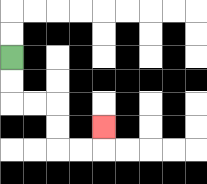{'start': '[0, 2]', 'end': '[4, 5]', 'path_directions': 'D,D,R,R,D,D,R,R,U', 'path_coordinates': '[[0, 2], [0, 3], [0, 4], [1, 4], [2, 4], [2, 5], [2, 6], [3, 6], [4, 6], [4, 5]]'}